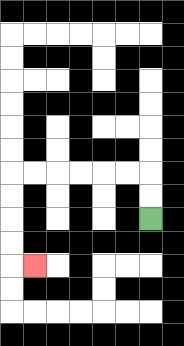{'start': '[6, 9]', 'end': '[1, 11]', 'path_directions': 'U,U,L,L,L,L,L,L,D,D,D,D,R', 'path_coordinates': '[[6, 9], [6, 8], [6, 7], [5, 7], [4, 7], [3, 7], [2, 7], [1, 7], [0, 7], [0, 8], [0, 9], [0, 10], [0, 11], [1, 11]]'}